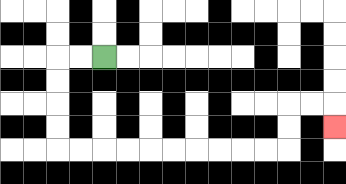{'start': '[4, 2]', 'end': '[14, 5]', 'path_directions': 'L,L,D,D,D,D,R,R,R,R,R,R,R,R,R,R,U,U,R,R,D', 'path_coordinates': '[[4, 2], [3, 2], [2, 2], [2, 3], [2, 4], [2, 5], [2, 6], [3, 6], [4, 6], [5, 6], [6, 6], [7, 6], [8, 6], [9, 6], [10, 6], [11, 6], [12, 6], [12, 5], [12, 4], [13, 4], [14, 4], [14, 5]]'}